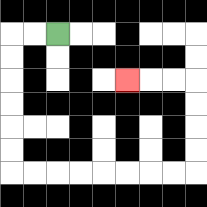{'start': '[2, 1]', 'end': '[5, 3]', 'path_directions': 'L,L,D,D,D,D,D,D,R,R,R,R,R,R,R,R,U,U,U,U,L,L,L', 'path_coordinates': '[[2, 1], [1, 1], [0, 1], [0, 2], [0, 3], [0, 4], [0, 5], [0, 6], [0, 7], [1, 7], [2, 7], [3, 7], [4, 7], [5, 7], [6, 7], [7, 7], [8, 7], [8, 6], [8, 5], [8, 4], [8, 3], [7, 3], [6, 3], [5, 3]]'}